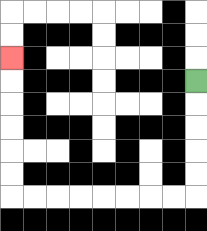{'start': '[8, 3]', 'end': '[0, 2]', 'path_directions': 'D,D,D,D,D,L,L,L,L,L,L,L,L,U,U,U,U,U,U', 'path_coordinates': '[[8, 3], [8, 4], [8, 5], [8, 6], [8, 7], [8, 8], [7, 8], [6, 8], [5, 8], [4, 8], [3, 8], [2, 8], [1, 8], [0, 8], [0, 7], [0, 6], [0, 5], [0, 4], [0, 3], [0, 2]]'}